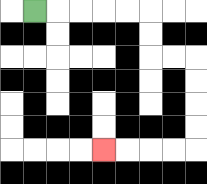{'start': '[1, 0]', 'end': '[4, 6]', 'path_directions': 'R,R,R,R,R,D,D,R,R,D,D,D,D,L,L,L,L', 'path_coordinates': '[[1, 0], [2, 0], [3, 0], [4, 0], [5, 0], [6, 0], [6, 1], [6, 2], [7, 2], [8, 2], [8, 3], [8, 4], [8, 5], [8, 6], [7, 6], [6, 6], [5, 6], [4, 6]]'}